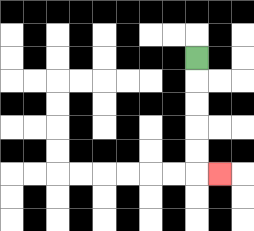{'start': '[8, 2]', 'end': '[9, 7]', 'path_directions': 'D,D,D,D,D,R', 'path_coordinates': '[[8, 2], [8, 3], [8, 4], [8, 5], [8, 6], [8, 7], [9, 7]]'}